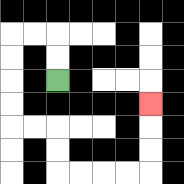{'start': '[2, 3]', 'end': '[6, 4]', 'path_directions': 'U,U,L,L,D,D,D,D,R,R,D,D,R,R,R,R,U,U,U', 'path_coordinates': '[[2, 3], [2, 2], [2, 1], [1, 1], [0, 1], [0, 2], [0, 3], [0, 4], [0, 5], [1, 5], [2, 5], [2, 6], [2, 7], [3, 7], [4, 7], [5, 7], [6, 7], [6, 6], [6, 5], [6, 4]]'}